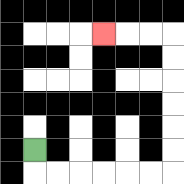{'start': '[1, 6]', 'end': '[4, 1]', 'path_directions': 'D,R,R,R,R,R,R,U,U,U,U,U,U,L,L,L', 'path_coordinates': '[[1, 6], [1, 7], [2, 7], [3, 7], [4, 7], [5, 7], [6, 7], [7, 7], [7, 6], [7, 5], [7, 4], [7, 3], [7, 2], [7, 1], [6, 1], [5, 1], [4, 1]]'}